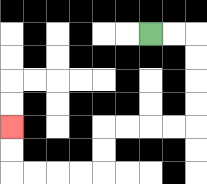{'start': '[6, 1]', 'end': '[0, 5]', 'path_directions': 'R,R,D,D,D,D,L,L,L,L,D,D,L,L,L,L,U,U', 'path_coordinates': '[[6, 1], [7, 1], [8, 1], [8, 2], [8, 3], [8, 4], [8, 5], [7, 5], [6, 5], [5, 5], [4, 5], [4, 6], [4, 7], [3, 7], [2, 7], [1, 7], [0, 7], [0, 6], [0, 5]]'}